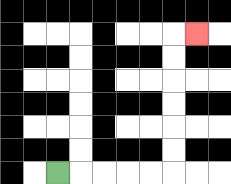{'start': '[2, 7]', 'end': '[8, 1]', 'path_directions': 'R,R,R,R,R,U,U,U,U,U,U,R', 'path_coordinates': '[[2, 7], [3, 7], [4, 7], [5, 7], [6, 7], [7, 7], [7, 6], [7, 5], [7, 4], [7, 3], [7, 2], [7, 1], [8, 1]]'}